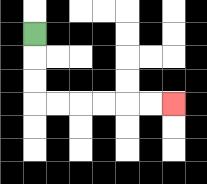{'start': '[1, 1]', 'end': '[7, 4]', 'path_directions': 'D,D,D,R,R,R,R,R,R', 'path_coordinates': '[[1, 1], [1, 2], [1, 3], [1, 4], [2, 4], [3, 4], [4, 4], [5, 4], [6, 4], [7, 4]]'}